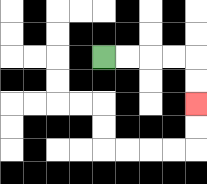{'start': '[4, 2]', 'end': '[8, 4]', 'path_directions': 'R,R,R,R,D,D', 'path_coordinates': '[[4, 2], [5, 2], [6, 2], [7, 2], [8, 2], [8, 3], [8, 4]]'}